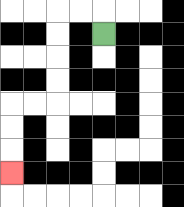{'start': '[4, 1]', 'end': '[0, 7]', 'path_directions': 'U,L,L,D,D,D,D,L,L,D,D,D', 'path_coordinates': '[[4, 1], [4, 0], [3, 0], [2, 0], [2, 1], [2, 2], [2, 3], [2, 4], [1, 4], [0, 4], [0, 5], [0, 6], [0, 7]]'}